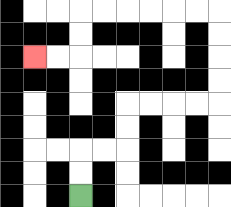{'start': '[3, 8]', 'end': '[1, 2]', 'path_directions': 'U,U,R,R,U,U,R,R,R,R,U,U,U,U,L,L,L,L,L,L,D,D,L,L', 'path_coordinates': '[[3, 8], [3, 7], [3, 6], [4, 6], [5, 6], [5, 5], [5, 4], [6, 4], [7, 4], [8, 4], [9, 4], [9, 3], [9, 2], [9, 1], [9, 0], [8, 0], [7, 0], [6, 0], [5, 0], [4, 0], [3, 0], [3, 1], [3, 2], [2, 2], [1, 2]]'}